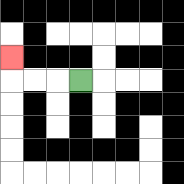{'start': '[3, 3]', 'end': '[0, 2]', 'path_directions': 'L,L,L,U', 'path_coordinates': '[[3, 3], [2, 3], [1, 3], [0, 3], [0, 2]]'}